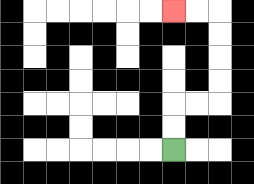{'start': '[7, 6]', 'end': '[7, 0]', 'path_directions': 'U,U,R,R,U,U,U,U,L,L', 'path_coordinates': '[[7, 6], [7, 5], [7, 4], [8, 4], [9, 4], [9, 3], [9, 2], [9, 1], [9, 0], [8, 0], [7, 0]]'}